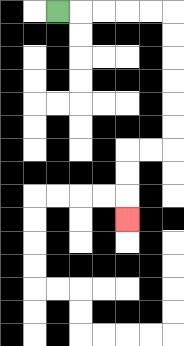{'start': '[2, 0]', 'end': '[5, 9]', 'path_directions': 'R,R,R,R,R,D,D,D,D,D,D,L,L,D,D,D', 'path_coordinates': '[[2, 0], [3, 0], [4, 0], [5, 0], [6, 0], [7, 0], [7, 1], [7, 2], [7, 3], [7, 4], [7, 5], [7, 6], [6, 6], [5, 6], [5, 7], [5, 8], [5, 9]]'}